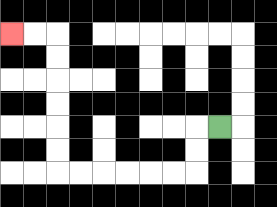{'start': '[9, 5]', 'end': '[0, 1]', 'path_directions': 'L,D,D,L,L,L,L,L,L,U,U,U,U,U,U,L,L', 'path_coordinates': '[[9, 5], [8, 5], [8, 6], [8, 7], [7, 7], [6, 7], [5, 7], [4, 7], [3, 7], [2, 7], [2, 6], [2, 5], [2, 4], [2, 3], [2, 2], [2, 1], [1, 1], [0, 1]]'}